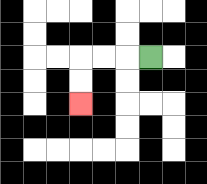{'start': '[6, 2]', 'end': '[3, 4]', 'path_directions': 'L,L,L,D,D', 'path_coordinates': '[[6, 2], [5, 2], [4, 2], [3, 2], [3, 3], [3, 4]]'}